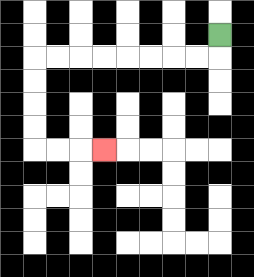{'start': '[9, 1]', 'end': '[4, 6]', 'path_directions': 'D,L,L,L,L,L,L,L,L,D,D,D,D,R,R,R', 'path_coordinates': '[[9, 1], [9, 2], [8, 2], [7, 2], [6, 2], [5, 2], [4, 2], [3, 2], [2, 2], [1, 2], [1, 3], [1, 4], [1, 5], [1, 6], [2, 6], [3, 6], [4, 6]]'}